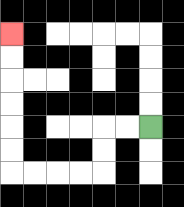{'start': '[6, 5]', 'end': '[0, 1]', 'path_directions': 'L,L,D,D,L,L,L,L,U,U,U,U,U,U', 'path_coordinates': '[[6, 5], [5, 5], [4, 5], [4, 6], [4, 7], [3, 7], [2, 7], [1, 7], [0, 7], [0, 6], [0, 5], [0, 4], [0, 3], [0, 2], [0, 1]]'}